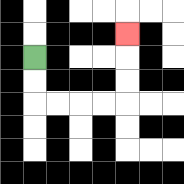{'start': '[1, 2]', 'end': '[5, 1]', 'path_directions': 'D,D,R,R,R,R,U,U,U', 'path_coordinates': '[[1, 2], [1, 3], [1, 4], [2, 4], [3, 4], [4, 4], [5, 4], [5, 3], [5, 2], [5, 1]]'}